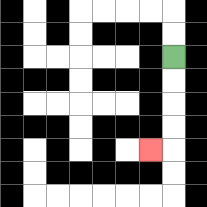{'start': '[7, 2]', 'end': '[6, 6]', 'path_directions': 'D,D,D,D,L', 'path_coordinates': '[[7, 2], [7, 3], [7, 4], [7, 5], [7, 6], [6, 6]]'}